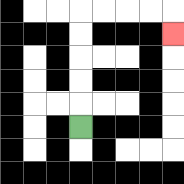{'start': '[3, 5]', 'end': '[7, 1]', 'path_directions': 'U,U,U,U,U,R,R,R,R,D', 'path_coordinates': '[[3, 5], [3, 4], [3, 3], [3, 2], [3, 1], [3, 0], [4, 0], [5, 0], [6, 0], [7, 0], [7, 1]]'}